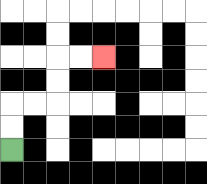{'start': '[0, 6]', 'end': '[4, 2]', 'path_directions': 'U,U,R,R,U,U,R,R', 'path_coordinates': '[[0, 6], [0, 5], [0, 4], [1, 4], [2, 4], [2, 3], [2, 2], [3, 2], [4, 2]]'}